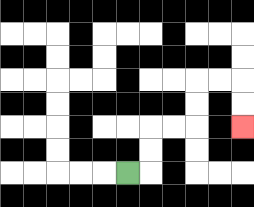{'start': '[5, 7]', 'end': '[10, 5]', 'path_directions': 'R,U,U,R,R,U,U,R,R,D,D', 'path_coordinates': '[[5, 7], [6, 7], [6, 6], [6, 5], [7, 5], [8, 5], [8, 4], [8, 3], [9, 3], [10, 3], [10, 4], [10, 5]]'}